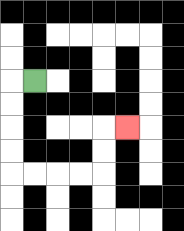{'start': '[1, 3]', 'end': '[5, 5]', 'path_directions': 'L,D,D,D,D,R,R,R,R,U,U,R', 'path_coordinates': '[[1, 3], [0, 3], [0, 4], [0, 5], [0, 6], [0, 7], [1, 7], [2, 7], [3, 7], [4, 7], [4, 6], [4, 5], [5, 5]]'}